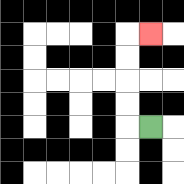{'start': '[6, 5]', 'end': '[6, 1]', 'path_directions': 'L,U,U,U,U,R', 'path_coordinates': '[[6, 5], [5, 5], [5, 4], [5, 3], [5, 2], [5, 1], [6, 1]]'}